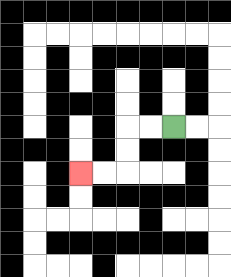{'start': '[7, 5]', 'end': '[3, 7]', 'path_directions': 'L,L,D,D,L,L', 'path_coordinates': '[[7, 5], [6, 5], [5, 5], [5, 6], [5, 7], [4, 7], [3, 7]]'}